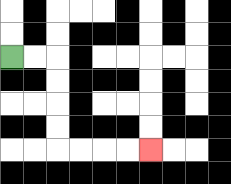{'start': '[0, 2]', 'end': '[6, 6]', 'path_directions': 'R,R,D,D,D,D,R,R,R,R', 'path_coordinates': '[[0, 2], [1, 2], [2, 2], [2, 3], [2, 4], [2, 5], [2, 6], [3, 6], [4, 6], [5, 6], [6, 6]]'}